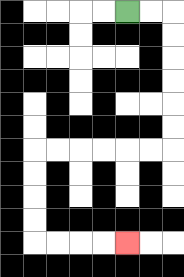{'start': '[5, 0]', 'end': '[5, 10]', 'path_directions': 'R,R,D,D,D,D,D,D,L,L,L,L,L,L,D,D,D,D,R,R,R,R', 'path_coordinates': '[[5, 0], [6, 0], [7, 0], [7, 1], [7, 2], [7, 3], [7, 4], [7, 5], [7, 6], [6, 6], [5, 6], [4, 6], [3, 6], [2, 6], [1, 6], [1, 7], [1, 8], [1, 9], [1, 10], [2, 10], [3, 10], [4, 10], [5, 10]]'}